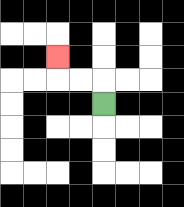{'start': '[4, 4]', 'end': '[2, 2]', 'path_directions': 'U,L,L,U', 'path_coordinates': '[[4, 4], [4, 3], [3, 3], [2, 3], [2, 2]]'}